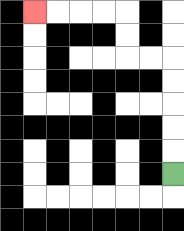{'start': '[7, 7]', 'end': '[1, 0]', 'path_directions': 'U,U,U,U,U,L,L,U,U,L,L,L,L', 'path_coordinates': '[[7, 7], [7, 6], [7, 5], [7, 4], [7, 3], [7, 2], [6, 2], [5, 2], [5, 1], [5, 0], [4, 0], [3, 0], [2, 0], [1, 0]]'}